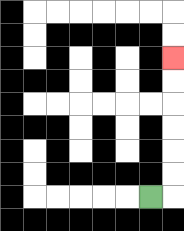{'start': '[6, 8]', 'end': '[7, 2]', 'path_directions': 'R,U,U,U,U,U,U', 'path_coordinates': '[[6, 8], [7, 8], [7, 7], [7, 6], [7, 5], [7, 4], [7, 3], [7, 2]]'}